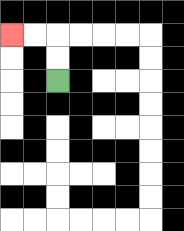{'start': '[2, 3]', 'end': '[0, 1]', 'path_directions': 'U,U,L,L', 'path_coordinates': '[[2, 3], [2, 2], [2, 1], [1, 1], [0, 1]]'}